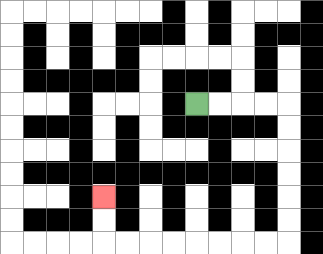{'start': '[8, 4]', 'end': '[4, 8]', 'path_directions': 'R,R,R,R,D,D,D,D,D,D,L,L,L,L,L,L,L,L,U,U', 'path_coordinates': '[[8, 4], [9, 4], [10, 4], [11, 4], [12, 4], [12, 5], [12, 6], [12, 7], [12, 8], [12, 9], [12, 10], [11, 10], [10, 10], [9, 10], [8, 10], [7, 10], [6, 10], [5, 10], [4, 10], [4, 9], [4, 8]]'}